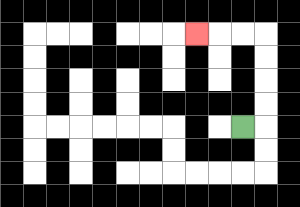{'start': '[10, 5]', 'end': '[8, 1]', 'path_directions': 'R,U,U,U,U,L,L,L', 'path_coordinates': '[[10, 5], [11, 5], [11, 4], [11, 3], [11, 2], [11, 1], [10, 1], [9, 1], [8, 1]]'}